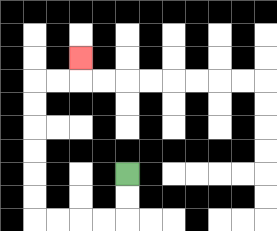{'start': '[5, 7]', 'end': '[3, 2]', 'path_directions': 'D,D,L,L,L,L,U,U,U,U,U,U,R,R,U', 'path_coordinates': '[[5, 7], [5, 8], [5, 9], [4, 9], [3, 9], [2, 9], [1, 9], [1, 8], [1, 7], [1, 6], [1, 5], [1, 4], [1, 3], [2, 3], [3, 3], [3, 2]]'}